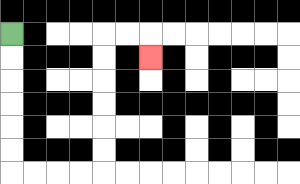{'start': '[0, 1]', 'end': '[6, 2]', 'path_directions': 'D,D,D,D,D,D,R,R,R,R,U,U,U,U,U,U,R,R,D', 'path_coordinates': '[[0, 1], [0, 2], [0, 3], [0, 4], [0, 5], [0, 6], [0, 7], [1, 7], [2, 7], [3, 7], [4, 7], [4, 6], [4, 5], [4, 4], [4, 3], [4, 2], [4, 1], [5, 1], [6, 1], [6, 2]]'}